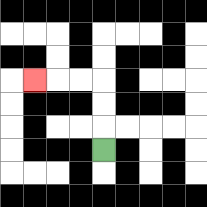{'start': '[4, 6]', 'end': '[1, 3]', 'path_directions': 'U,U,U,L,L,L', 'path_coordinates': '[[4, 6], [4, 5], [4, 4], [4, 3], [3, 3], [2, 3], [1, 3]]'}